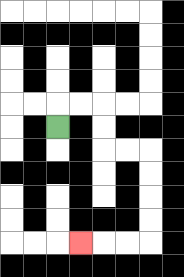{'start': '[2, 5]', 'end': '[3, 10]', 'path_directions': 'U,R,R,D,D,R,R,D,D,D,D,L,L,L', 'path_coordinates': '[[2, 5], [2, 4], [3, 4], [4, 4], [4, 5], [4, 6], [5, 6], [6, 6], [6, 7], [6, 8], [6, 9], [6, 10], [5, 10], [4, 10], [3, 10]]'}